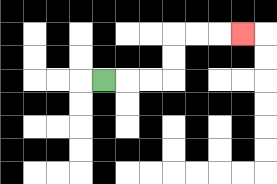{'start': '[4, 3]', 'end': '[10, 1]', 'path_directions': 'R,R,R,U,U,R,R,R', 'path_coordinates': '[[4, 3], [5, 3], [6, 3], [7, 3], [7, 2], [7, 1], [8, 1], [9, 1], [10, 1]]'}